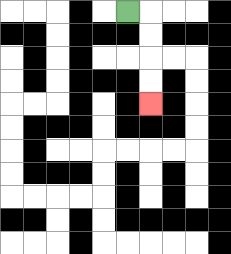{'start': '[5, 0]', 'end': '[6, 4]', 'path_directions': 'R,D,D,D,D', 'path_coordinates': '[[5, 0], [6, 0], [6, 1], [6, 2], [6, 3], [6, 4]]'}